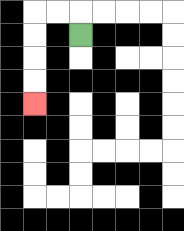{'start': '[3, 1]', 'end': '[1, 4]', 'path_directions': 'U,L,L,D,D,D,D', 'path_coordinates': '[[3, 1], [3, 0], [2, 0], [1, 0], [1, 1], [1, 2], [1, 3], [1, 4]]'}